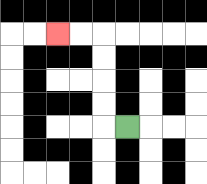{'start': '[5, 5]', 'end': '[2, 1]', 'path_directions': 'L,U,U,U,U,L,L', 'path_coordinates': '[[5, 5], [4, 5], [4, 4], [4, 3], [4, 2], [4, 1], [3, 1], [2, 1]]'}